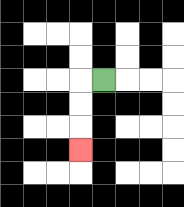{'start': '[4, 3]', 'end': '[3, 6]', 'path_directions': 'L,D,D,D', 'path_coordinates': '[[4, 3], [3, 3], [3, 4], [3, 5], [3, 6]]'}